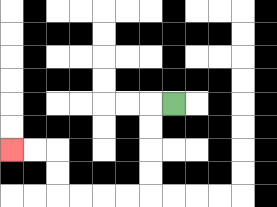{'start': '[7, 4]', 'end': '[0, 6]', 'path_directions': 'L,D,D,D,D,L,L,L,L,U,U,L,L', 'path_coordinates': '[[7, 4], [6, 4], [6, 5], [6, 6], [6, 7], [6, 8], [5, 8], [4, 8], [3, 8], [2, 8], [2, 7], [2, 6], [1, 6], [0, 6]]'}